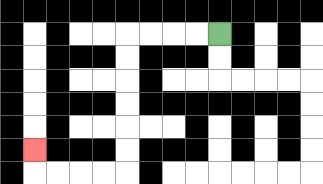{'start': '[9, 1]', 'end': '[1, 6]', 'path_directions': 'L,L,L,L,D,D,D,D,D,D,L,L,L,L,U', 'path_coordinates': '[[9, 1], [8, 1], [7, 1], [6, 1], [5, 1], [5, 2], [5, 3], [5, 4], [5, 5], [5, 6], [5, 7], [4, 7], [3, 7], [2, 7], [1, 7], [1, 6]]'}